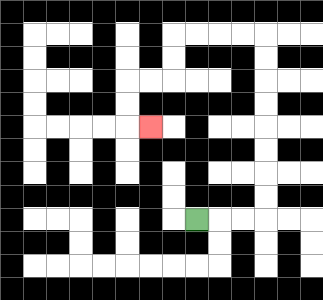{'start': '[8, 9]', 'end': '[6, 5]', 'path_directions': 'R,R,R,U,U,U,U,U,U,U,U,L,L,L,L,D,D,L,L,D,D,R', 'path_coordinates': '[[8, 9], [9, 9], [10, 9], [11, 9], [11, 8], [11, 7], [11, 6], [11, 5], [11, 4], [11, 3], [11, 2], [11, 1], [10, 1], [9, 1], [8, 1], [7, 1], [7, 2], [7, 3], [6, 3], [5, 3], [5, 4], [5, 5], [6, 5]]'}